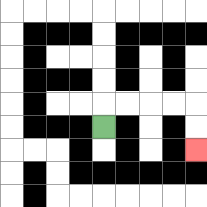{'start': '[4, 5]', 'end': '[8, 6]', 'path_directions': 'U,R,R,R,R,D,D', 'path_coordinates': '[[4, 5], [4, 4], [5, 4], [6, 4], [7, 4], [8, 4], [8, 5], [8, 6]]'}